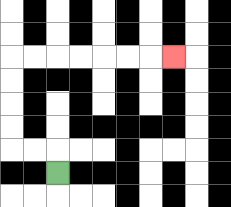{'start': '[2, 7]', 'end': '[7, 2]', 'path_directions': 'U,L,L,U,U,U,U,R,R,R,R,R,R,R', 'path_coordinates': '[[2, 7], [2, 6], [1, 6], [0, 6], [0, 5], [0, 4], [0, 3], [0, 2], [1, 2], [2, 2], [3, 2], [4, 2], [5, 2], [6, 2], [7, 2]]'}